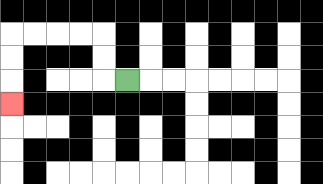{'start': '[5, 3]', 'end': '[0, 4]', 'path_directions': 'L,U,U,L,L,L,L,D,D,D', 'path_coordinates': '[[5, 3], [4, 3], [4, 2], [4, 1], [3, 1], [2, 1], [1, 1], [0, 1], [0, 2], [0, 3], [0, 4]]'}